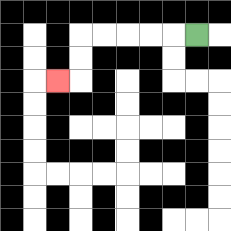{'start': '[8, 1]', 'end': '[2, 3]', 'path_directions': 'L,L,L,L,L,D,D,L', 'path_coordinates': '[[8, 1], [7, 1], [6, 1], [5, 1], [4, 1], [3, 1], [3, 2], [3, 3], [2, 3]]'}